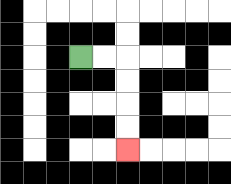{'start': '[3, 2]', 'end': '[5, 6]', 'path_directions': 'R,R,D,D,D,D', 'path_coordinates': '[[3, 2], [4, 2], [5, 2], [5, 3], [5, 4], [5, 5], [5, 6]]'}